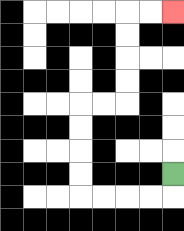{'start': '[7, 7]', 'end': '[7, 0]', 'path_directions': 'D,L,L,L,L,U,U,U,U,R,R,U,U,U,U,R,R', 'path_coordinates': '[[7, 7], [7, 8], [6, 8], [5, 8], [4, 8], [3, 8], [3, 7], [3, 6], [3, 5], [3, 4], [4, 4], [5, 4], [5, 3], [5, 2], [5, 1], [5, 0], [6, 0], [7, 0]]'}